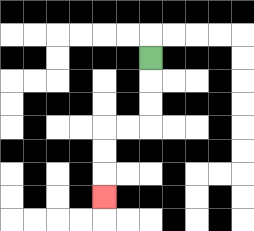{'start': '[6, 2]', 'end': '[4, 8]', 'path_directions': 'D,D,D,L,L,D,D,D', 'path_coordinates': '[[6, 2], [6, 3], [6, 4], [6, 5], [5, 5], [4, 5], [4, 6], [4, 7], [4, 8]]'}